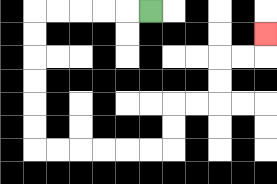{'start': '[6, 0]', 'end': '[11, 1]', 'path_directions': 'L,L,L,L,L,D,D,D,D,D,D,R,R,R,R,R,R,U,U,R,R,U,U,R,R,U', 'path_coordinates': '[[6, 0], [5, 0], [4, 0], [3, 0], [2, 0], [1, 0], [1, 1], [1, 2], [1, 3], [1, 4], [1, 5], [1, 6], [2, 6], [3, 6], [4, 6], [5, 6], [6, 6], [7, 6], [7, 5], [7, 4], [8, 4], [9, 4], [9, 3], [9, 2], [10, 2], [11, 2], [11, 1]]'}